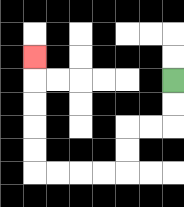{'start': '[7, 3]', 'end': '[1, 2]', 'path_directions': 'D,D,L,L,D,D,L,L,L,L,U,U,U,U,U', 'path_coordinates': '[[7, 3], [7, 4], [7, 5], [6, 5], [5, 5], [5, 6], [5, 7], [4, 7], [3, 7], [2, 7], [1, 7], [1, 6], [1, 5], [1, 4], [1, 3], [1, 2]]'}